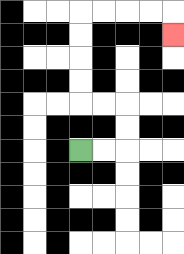{'start': '[3, 6]', 'end': '[7, 1]', 'path_directions': 'R,R,U,U,L,L,U,U,U,U,R,R,R,R,D', 'path_coordinates': '[[3, 6], [4, 6], [5, 6], [5, 5], [5, 4], [4, 4], [3, 4], [3, 3], [3, 2], [3, 1], [3, 0], [4, 0], [5, 0], [6, 0], [7, 0], [7, 1]]'}